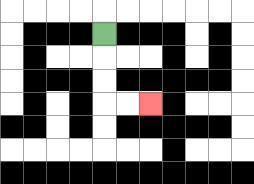{'start': '[4, 1]', 'end': '[6, 4]', 'path_directions': 'D,D,D,R,R', 'path_coordinates': '[[4, 1], [4, 2], [4, 3], [4, 4], [5, 4], [6, 4]]'}